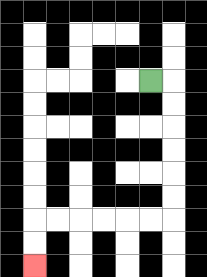{'start': '[6, 3]', 'end': '[1, 11]', 'path_directions': 'R,D,D,D,D,D,D,L,L,L,L,L,L,D,D', 'path_coordinates': '[[6, 3], [7, 3], [7, 4], [7, 5], [7, 6], [7, 7], [7, 8], [7, 9], [6, 9], [5, 9], [4, 9], [3, 9], [2, 9], [1, 9], [1, 10], [1, 11]]'}